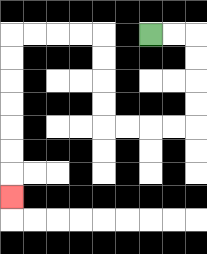{'start': '[6, 1]', 'end': '[0, 8]', 'path_directions': 'R,R,D,D,D,D,L,L,L,L,U,U,U,U,L,L,L,L,D,D,D,D,D,D,D', 'path_coordinates': '[[6, 1], [7, 1], [8, 1], [8, 2], [8, 3], [8, 4], [8, 5], [7, 5], [6, 5], [5, 5], [4, 5], [4, 4], [4, 3], [4, 2], [4, 1], [3, 1], [2, 1], [1, 1], [0, 1], [0, 2], [0, 3], [0, 4], [0, 5], [0, 6], [0, 7], [0, 8]]'}